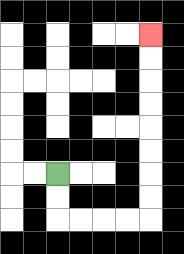{'start': '[2, 7]', 'end': '[6, 1]', 'path_directions': 'D,D,R,R,R,R,U,U,U,U,U,U,U,U', 'path_coordinates': '[[2, 7], [2, 8], [2, 9], [3, 9], [4, 9], [5, 9], [6, 9], [6, 8], [6, 7], [6, 6], [6, 5], [6, 4], [6, 3], [6, 2], [6, 1]]'}